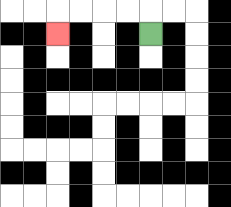{'start': '[6, 1]', 'end': '[2, 1]', 'path_directions': 'U,L,L,L,L,D', 'path_coordinates': '[[6, 1], [6, 0], [5, 0], [4, 0], [3, 0], [2, 0], [2, 1]]'}